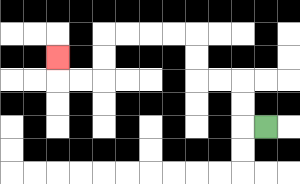{'start': '[11, 5]', 'end': '[2, 2]', 'path_directions': 'L,U,U,L,L,U,U,L,L,L,L,D,D,L,L,U', 'path_coordinates': '[[11, 5], [10, 5], [10, 4], [10, 3], [9, 3], [8, 3], [8, 2], [8, 1], [7, 1], [6, 1], [5, 1], [4, 1], [4, 2], [4, 3], [3, 3], [2, 3], [2, 2]]'}